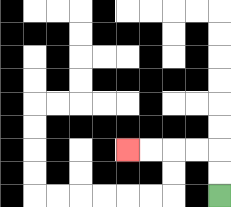{'start': '[9, 8]', 'end': '[5, 6]', 'path_directions': 'U,U,L,L,L,L', 'path_coordinates': '[[9, 8], [9, 7], [9, 6], [8, 6], [7, 6], [6, 6], [5, 6]]'}